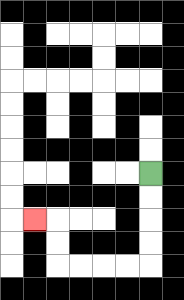{'start': '[6, 7]', 'end': '[1, 9]', 'path_directions': 'D,D,D,D,L,L,L,L,U,U,L', 'path_coordinates': '[[6, 7], [6, 8], [6, 9], [6, 10], [6, 11], [5, 11], [4, 11], [3, 11], [2, 11], [2, 10], [2, 9], [1, 9]]'}